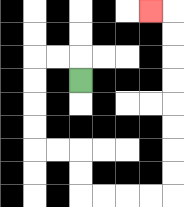{'start': '[3, 3]', 'end': '[6, 0]', 'path_directions': 'U,L,L,D,D,D,D,R,R,D,D,R,R,R,R,U,U,U,U,U,U,U,U,L', 'path_coordinates': '[[3, 3], [3, 2], [2, 2], [1, 2], [1, 3], [1, 4], [1, 5], [1, 6], [2, 6], [3, 6], [3, 7], [3, 8], [4, 8], [5, 8], [6, 8], [7, 8], [7, 7], [7, 6], [7, 5], [7, 4], [7, 3], [7, 2], [7, 1], [7, 0], [6, 0]]'}